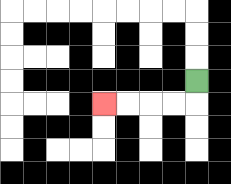{'start': '[8, 3]', 'end': '[4, 4]', 'path_directions': 'D,L,L,L,L', 'path_coordinates': '[[8, 3], [8, 4], [7, 4], [6, 4], [5, 4], [4, 4]]'}